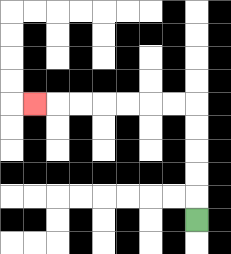{'start': '[8, 9]', 'end': '[1, 4]', 'path_directions': 'U,U,U,U,U,L,L,L,L,L,L,L', 'path_coordinates': '[[8, 9], [8, 8], [8, 7], [8, 6], [8, 5], [8, 4], [7, 4], [6, 4], [5, 4], [4, 4], [3, 4], [2, 4], [1, 4]]'}